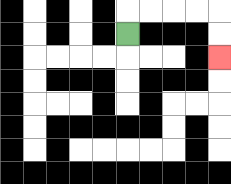{'start': '[5, 1]', 'end': '[9, 2]', 'path_directions': 'U,R,R,R,R,D,D', 'path_coordinates': '[[5, 1], [5, 0], [6, 0], [7, 0], [8, 0], [9, 0], [9, 1], [9, 2]]'}